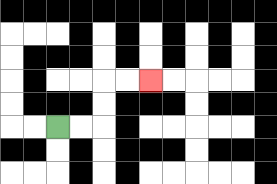{'start': '[2, 5]', 'end': '[6, 3]', 'path_directions': 'R,R,U,U,R,R', 'path_coordinates': '[[2, 5], [3, 5], [4, 5], [4, 4], [4, 3], [5, 3], [6, 3]]'}